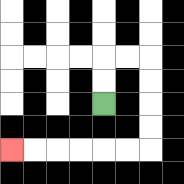{'start': '[4, 4]', 'end': '[0, 6]', 'path_directions': 'U,U,R,R,D,D,D,D,L,L,L,L,L,L', 'path_coordinates': '[[4, 4], [4, 3], [4, 2], [5, 2], [6, 2], [6, 3], [6, 4], [6, 5], [6, 6], [5, 6], [4, 6], [3, 6], [2, 6], [1, 6], [0, 6]]'}